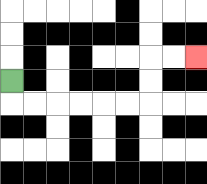{'start': '[0, 3]', 'end': '[8, 2]', 'path_directions': 'D,R,R,R,R,R,R,U,U,R,R', 'path_coordinates': '[[0, 3], [0, 4], [1, 4], [2, 4], [3, 4], [4, 4], [5, 4], [6, 4], [6, 3], [6, 2], [7, 2], [8, 2]]'}